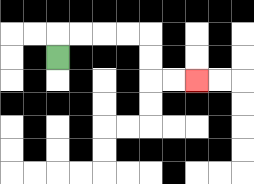{'start': '[2, 2]', 'end': '[8, 3]', 'path_directions': 'U,R,R,R,R,D,D,R,R', 'path_coordinates': '[[2, 2], [2, 1], [3, 1], [4, 1], [5, 1], [6, 1], [6, 2], [6, 3], [7, 3], [8, 3]]'}